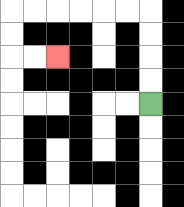{'start': '[6, 4]', 'end': '[2, 2]', 'path_directions': 'U,U,U,U,L,L,L,L,L,L,D,D,R,R', 'path_coordinates': '[[6, 4], [6, 3], [6, 2], [6, 1], [6, 0], [5, 0], [4, 0], [3, 0], [2, 0], [1, 0], [0, 0], [0, 1], [0, 2], [1, 2], [2, 2]]'}